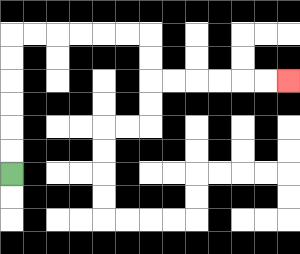{'start': '[0, 7]', 'end': '[12, 3]', 'path_directions': 'U,U,U,U,U,U,R,R,R,R,R,R,D,D,R,R,R,R,R,R', 'path_coordinates': '[[0, 7], [0, 6], [0, 5], [0, 4], [0, 3], [0, 2], [0, 1], [1, 1], [2, 1], [3, 1], [4, 1], [5, 1], [6, 1], [6, 2], [6, 3], [7, 3], [8, 3], [9, 3], [10, 3], [11, 3], [12, 3]]'}